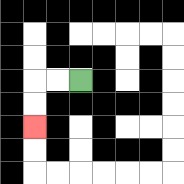{'start': '[3, 3]', 'end': '[1, 5]', 'path_directions': 'L,L,D,D', 'path_coordinates': '[[3, 3], [2, 3], [1, 3], [1, 4], [1, 5]]'}